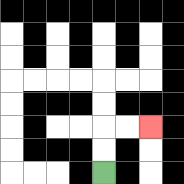{'start': '[4, 7]', 'end': '[6, 5]', 'path_directions': 'U,U,R,R', 'path_coordinates': '[[4, 7], [4, 6], [4, 5], [5, 5], [6, 5]]'}